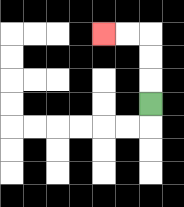{'start': '[6, 4]', 'end': '[4, 1]', 'path_directions': 'U,U,U,L,L', 'path_coordinates': '[[6, 4], [6, 3], [6, 2], [6, 1], [5, 1], [4, 1]]'}